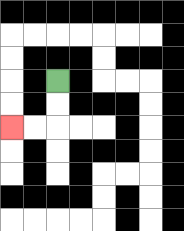{'start': '[2, 3]', 'end': '[0, 5]', 'path_directions': 'D,D,L,L', 'path_coordinates': '[[2, 3], [2, 4], [2, 5], [1, 5], [0, 5]]'}